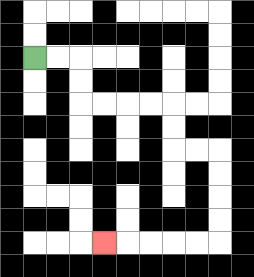{'start': '[1, 2]', 'end': '[4, 10]', 'path_directions': 'R,R,D,D,R,R,R,R,D,D,R,R,D,D,D,D,L,L,L,L,L', 'path_coordinates': '[[1, 2], [2, 2], [3, 2], [3, 3], [3, 4], [4, 4], [5, 4], [6, 4], [7, 4], [7, 5], [7, 6], [8, 6], [9, 6], [9, 7], [9, 8], [9, 9], [9, 10], [8, 10], [7, 10], [6, 10], [5, 10], [4, 10]]'}